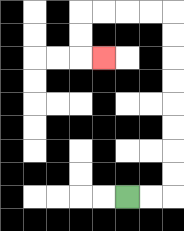{'start': '[5, 8]', 'end': '[4, 2]', 'path_directions': 'R,R,U,U,U,U,U,U,U,U,L,L,L,L,D,D,R', 'path_coordinates': '[[5, 8], [6, 8], [7, 8], [7, 7], [7, 6], [7, 5], [7, 4], [7, 3], [7, 2], [7, 1], [7, 0], [6, 0], [5, 0], [4, 0], [3, 0], [3, 1], [3, 2], [4, 2]]'}